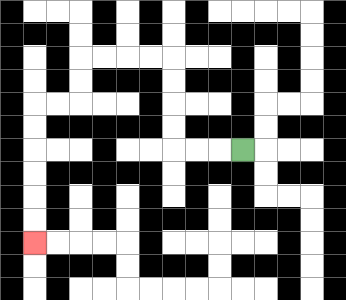{'start': '[10, 6]', 'end': '[1, 10]', 'path_directions': 'L,L,L,U,U,U,U,L,L,L,L,D,D,L,L,D,D,D,D,D,D', 'path_coordinates': '[[10, 6], [9, 6], [8, 6], [7, 6], [7, 5], [7, 4], [7, 3], [7, 2], [6, 2], [5, 2], [4, 2], [3, 2], [3, 3], [3, 4], [2, 4], [1, 4], [1, 5], [1, 6], [1, 7], [1, 8], [1, 9], [1, 10]]'}